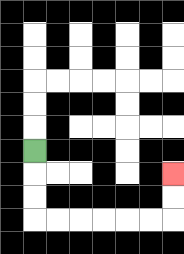{'start': '[1, 6]', 'end': '[7, 7]', 'path_directions': 'D,D,D,R,R,R,R,R,R,U,U', 'path_coordinates': '[[1, 6], [1, 7], [1, 8], [1, 9], [2, 9], [3, 9], [4, 9], [5, 9], [6, 9], [7, 9], [7, 8], [7, 7]]'}